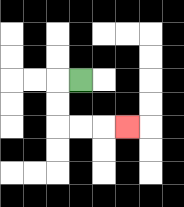{'start': '[3, 3]', 'end': '[5, 5]', 'path_directions': 'L,D,D,R,R,R', 'path_coordinates': '[[3, 3], [2, 3], [2, 4], [2, 5], [3, 5], [4, 5], [5, 5]]'}